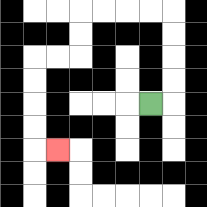{'start': '[6, 4]', 'end': '[2, 6]', 'path_directions': 'R,U,U,U,U,L,L,L,L,D,D,L,L,D,D,D,D,R', 'path_coordinates': '[[6, 4], [7, 4], [7, 3], [7, 2], [7, 1], [7, 0], [6, 0], [5, 0], [4, 0], [3, 0], [3, 1], [3, 2], [2, 2], [1, 2], [1, 3], [1, 4], [1, 5], [1, 6], [2, 6]]'}